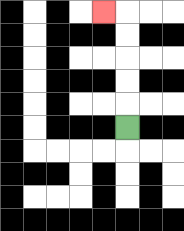{'start': '[5, 5]', 'end': '[4, 0]', 'path_directions': 'U,U,U,U,U,L', 'path_coordinates': '[[5, 5], [5, 4], [5, 3], [5, 2], [5, 1], [5, 0], [4, 0]]'}